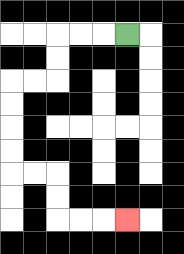{'start': '[5, 1]', 'end': '[5, 9]', 'path_directions': 'L,L,L,D,D,L,L,D,D,D,D,R,R,D,D,R,R,R', 'path_coordinates': '[[5, 1], [4, 1], [3, 1], [2, 1], [2, 2], [2, 3], [1, 3], [0, 3], [0, 4], [0, 5], [0, 6], [0, 7], [1, 7], [2, 7], [2, 8], [2, 9], [3, 9], [4, 9], [5, 9]]'}